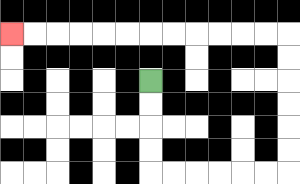{'start': '[6, 3]', 'end': '[0, 1]', 'path_directions': 'D,D,D,D,R,R,R,R,R,R,U,U,U,U,U,U,L,L,L,L,L,L,L,L,L,L,L,L', 'path_coordinates': '[[6, 3], [6, 4], [6, 5], [6, 6], [6, 7], [7, 7], [8, 7], [9, 7], [10, 7], [11, 7], [12, 7], [12, 6], [12, 5], [12, 4], [12, 3], [12, 2], [12, 1], [11, 1], [10, 1], [9, 1], [8, 1], [7, 1], [6, 1], [5, 1], [4, 1], [3, 1], [2, 1], [1, 1], [0, 1]]'}